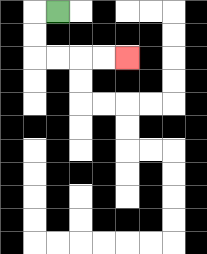{'start': '[2, 0]', 'end': '[5, 2]', 'path_directions': 'L,D,D,R,R,R,R', 'path_coordinates': '[[2, 0], [1, 0], [1, 1], [1, 2], [2, 2], [3, 2], [4, 2], [5, 2]]'}